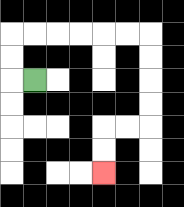{'start': '[1, 3]', 'end': '[4, 7]', 'path_directions': 'L,U,U,R,R,R,R,R,R,D,D,D,D,L,L,D,D', 'path_coordinates': '[[1, 3], [0, 3], [0, 2], [0, 1], [1, 1], [2, 1], [3, 1], [4, 1], [5, 1], [6, 1], [6, 2], [6, 3], [6, 4], [6, 5], [5, 5], [4, 5], [4, 6], [4, 7]]'}